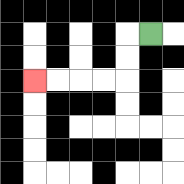{'start': '[6, 1]', 'end': '[1, 3]', 'path_directions': 'L,D,D,L,L,L,L', 'path_coordinates': '[[6, 1], [5, 1], [5, 2], [5, 3], [4, 3], [3, 3], [2, 3], [1, 3]]'}